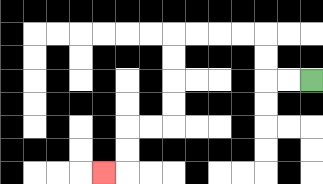{'start': '[13, 3]', 'end': '[4, 7]', 'path_directions': 'L,L,U,U,L,L,L,L,D,D,D,D,L,L,D,D,L', 'path_coordinates': '[[13, 3], [12, 3], [11, 3], [11, 2], [11, 1], [10, 1], [9, 1], [8, 1], [7, 1], [7, 2], [7, 3], [7, 4], [7, 5], [6, 5], [5, 5], [5, 6], [5, 7], [4, 7]]'}